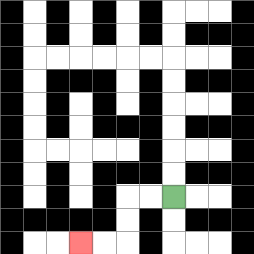{'start': '[7, 8]', 'end': '[3, 10]', 'path_directions': 'L,L,D,D,L,L', 'path_coordinates': '[[7, 8], [6, 8], [5, 8], [5, 9], [5, 10], [4, 10], [3, 10]]'}